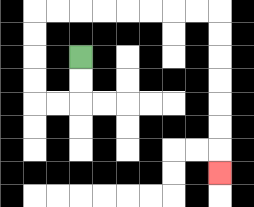{'start': '[3, 2]', 'end': '[9, 7]', 'path_directions': 'D,D,L,L,U,U,U,U,R,R,R,R,R,R,R,R,D,D,D,D,D,D,D', 'path_coordinates': '[[3, 2], [3, 3], [3, 4], [2, 4], [1, 4], [1, 3], [1, 2], [1, 1], [1, 0], [2, 0], [3, 0], [4, 0], [5, 0], [6, 0], [7, 0], [8, 0], [9, 0], [9, 1], [9, 2], [9, 3], [9, 4], [9, 5], [9, 6], [9, 7]]'}